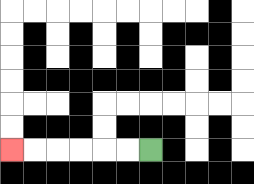{'start': '[6, 6]', 'end': '[0, 6]', 'path_directions': 'L,L,L,L,L,L', 'path_coordinates': '[[6, 6], [5, 6], [4, 6], [3, 6], [2, 6], [1, 6], [0, 6]]'}